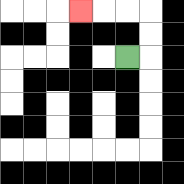{'start': '[5, 2]', 'end': '[3, 0]', 'path_directions': 'R,U,U,L,L,L', 'path_coordinates': '[[5, 2], [6, 2], [6, 1], [6, 0], [5, 0], [4, 0], [3, 0]]'}